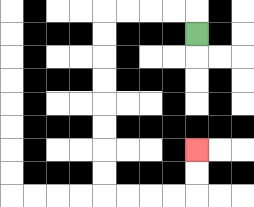{'start': '[8, 1]', 'end': '[8, 6]', 'path_directions': 'U,L,L,L,L,D,D,D,D,D,D,D,D,R,R,R,R,U,U', 'path_coordinates': '[[8, 1], [8, 0], [7, 0], [6, 0], [5, 0], [4, 0], [4, 1], [4, 2], [4, 3], [4, 4], [4, 5], [4, 6], [4, 7], [4, 8], [5, 8], [6, 8], [7, 8], [8, 8], [8, 7], [8, 6]]'}